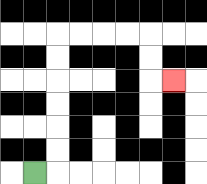{'start': '[1, 7]', 'end': '[7, 3]', 'path_directions': 'R,U,U,U,U,U,U,R,R,R,R,D,D,R', 'path_coordinates': '[[1, 7], [2, 7], [2, 6], [2, 5], [2, 4], [2, 3], [2, 2], [2, 1], [3, 1], [4, 1], [5, 1], [6, 1], [6, 2], [6, 3], [7, 3]]'}